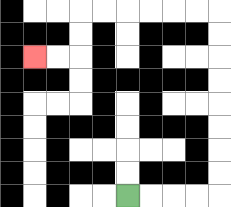{'start': '[5, 8]', 'end': '[1, 2]', 'path_directions': 'R,R,R,R,U,U,U,U,U,U,U,U,L,L,L,L,L,L,D,D,L,L', 'path_coordinates': '[[5, 8], [6, 8], [7, 8], [8, 8], [9, 8], [9, 7], [9, 6], [9, 5], [9, 4], [9, 3], [9, 2], [9, 1], [9, 0], [8, 0], [7, 0], [6, 0], [5, 0], [4, 0], [3, 0], [3, 1], [3, 2], [2, 2], [1, 2]]'}